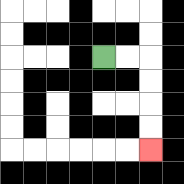{'start': '[4, 2]', 'end': '[6, 6]', 'path_directions': 'R,R,D,D,D,D', 'path_coordinates': '[[4, 2], [5, 2], [6, 2], [6, 3], [6, 4], [6, 5], [6, 6]]'}